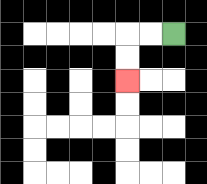{'start': '[7, 1]', 'end': '[5, 3]', 'path_directions': 'L,L,D,D', 'path_coordinates': '[[7, 1], [6, 1], [5, 1], [5, 2], [5, 3]]'}